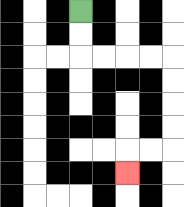{'start': '[3, 0]', 'end': '[5, 7]', 'path_directions': 'D,D,R,R,R,R,D,D,D,D,L,L,D', 'path_coordinates': '[[3, 0], [3, 1], [3, 2], [4, 2], [5, 2], [6, 2], [7, 2], [7, 3], [7, 4], [7, 5], [7, 6], [6, 6], [5, 6], [5, 7]]'}